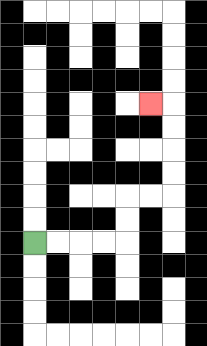{'start': '[1, 10]', 'end': '[6, 4]', 'path_directions': 'R,R,R,R,U,U,R,R,U,U,U,U,L', 'path_coordinates': '[[1, 10], [2, 10], [3, 10], [4, 10], [5, 10], [5, 9], [5, 8], [6, 8], [7, 8], [7, 7], [7, 6], [7, 5], [7, 4], [6, 4]]'}